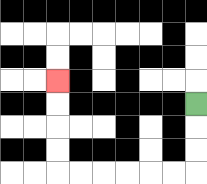{'start': '[8, 4]', 'end': '[2, 3]', 'path_directions': 'D,D,D,L,L,L,L,L,L,U,U,U,U', 'path_coordinates': '[[8, 4], [8, 5], [8, 6], [8, 7], [7, 7], [6, 7], [5, 7], [4, 7], [3, 7], [2, 7], [2, 6], [2, 5], [2, 4], [2, 3]]'}